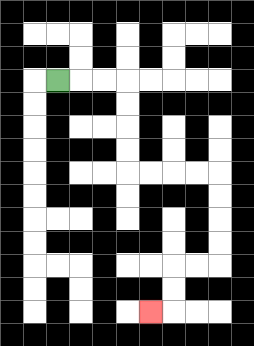{'start': '[2, 3]', 'end': '[6, 13]', 'path_directions': 'R,R,R,D,D,D,D,R,R,R,R,D,D,D,D,L,L,D,D,L', 'path_coordinates': '[[2, 3], [3, 3], [4, 3], [5, 3], [5, 4], [5, 5], [5, 6], [5, 7], [6, 7], [7, 7], [8, 7], [9, 7], [9, 8], [9, 9], [9, 10], [9, 11], [8, 11], [7, 11], [7, 12], [7, 13], [6, 13]]'}